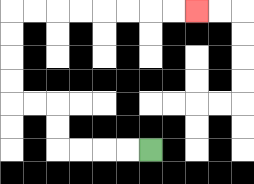{'start': '[6, 6]', 'end': '[8, 0]', 'path_directions': 'L,L,L,L,U,U,L,L,U,U,U,U,R,R,R,R,R,R,R,R', 'path_coordinates': '[[6, 6], [5, 6], [4, 6], [3, 6], [2, 6], [2, 5], [2, 4], [1, 4], [0, 4], [0, 3], [0, 2], [0, 1], [0, 0], [1, 0], [2, 0], [3, 0], [4, 0], [5, 0], [6, 0], [7, 0], [8, 0]]'}